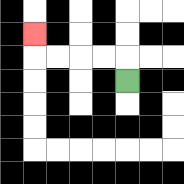{'start': '[5, 3]', 'end': '[1, 1]', 'path_directions': 'U,L,L,L,L,U', 'path_coordinates': '[[5, 3], [5, 2], [4, 2], [3, 2], [2, 2], [1, 2], [1, 1]]'}